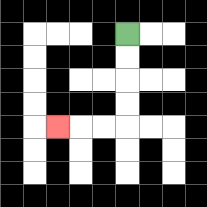{'start': '[5, 1]', 'end': '[2, 5]', 'path_directions': 'D,D,D,D,L,L,L', 'path_coordinates': '[[5, 1], [5, 2], [5, 3], [5, 4], [5, 5], [4, 5], [3, 5], [2, 5]]'}